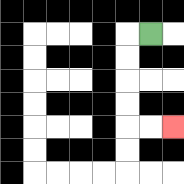{'start': '[6, 1]', 'end': '[7, 5]', 'path_directions': 'L,D,D,D,D,R,R', 'path_coordinates': '[[6, 1], [5, 1], [5, 2], [5, 3], [5, 4], [5, 5], [6, 5], [7, 5]]'}